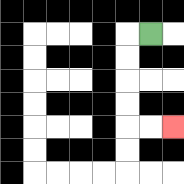{'start': '[6, 1]', 'end': '[7, 5]', 'path_directions': 'L,D,D,D,D,R,R', 'path_coordinates': '[[6, 1], [5, 1], [5, 2], [5, 3], [5, 4], [5, 5], [6, 5], [7, 5]]'}